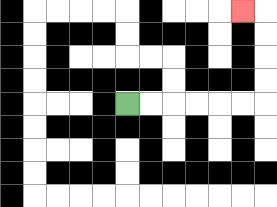{'start': '[5, 4]', 'end': '[10, 0]', 'path_directions': 'R,R,R,R,R,R,U,U,U,U,L', 'path_coordinates': '[[5, 4], [6, 4], [7, 4], [8, 4], [9, 4], [10, 4], [11, 4], [11, 3], [11, 2], [11, 1], [11, 0], [10, 0]]'}